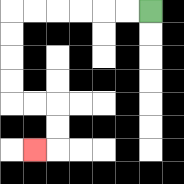{'start': '[6, 0]', 'end': '[1, 6]', 'path_directions': 'L,L,L,L,L,L,D,D,D,D,R,R,D,D,L', 'path_coordinates': '[[6, 0], [5, 0], [4, 0], [3, 0], [2, 0], [1, 0], [0, 0], [0, 1], [0, 2], [0, 3], [0, 4], [1, 4], [2, 4], [2, 5], [2, 6], [1, 6]]'}